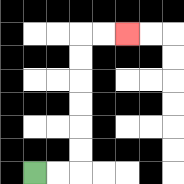{'start': '[1, 7]', 'end': '[5, 1]', 'path_directions': 'R,R,U,U,U,U,U,U,R,R', 'path_coordinates': '[[1, 7], [2, 7], [3, 7], [3, 6], [3, 5], [3, 4], [3, 3], [3, 2], [3, 1], [4, 1], [5, 1]]'}